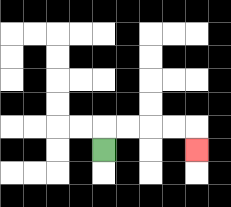{'start': '[4, 6]', 'end': '[8, 6]', 'path_directions': 'U,R,R,R,R,D', 'path_coordinates': '[[4, 6], [4, 5], [5, 5], [6, 5], [7, 5], [8, 5], [8, 6]]'}